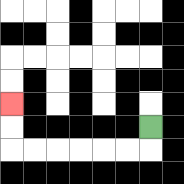{'start': '[6, 5]', 'end': '[0, 4]', 'path_directions': 'D,L,L,L,L,L,L,U,U', 'path_coordinates': '[[6, 5], [6, 6], [5, 6], [4, 6], [3, 6], [2, 6], [1, 6], [0, 6], [0, 5], [0, 4]]'}